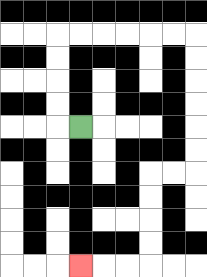{'start': '[3, 5]', 'end': '[3, 11]', 'path_directions': 'L,U,U,U,U,R,R,R,R,R,R,D,D,D,D,D,D,L,L,D,D,D,D,L,L,L', 'path_coordinates': '[[3, 5], [2, 5], [2, 4], [2, 3], [2, 2], [2, 1], [3, 1], [4, 1], [5, 1], [6, 1], [7, 1], [8, 1], [8, 2], [8, 3], [8, 4], [8, 5], [8, 6], [8, 7], [7, 7], [6, 7], [6, 8], [6, 9], [6, 10], [6, 11], [5, 11], [4, 11], [3, 11]]'}